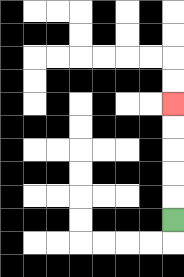{'start': '[7, 9]', 'end': '[7, 4]', 'path_directions': 'U,U,U,U,U', 'path_coordinates': '[[7, 9], [7, 8], [7, 7], [7, 6], [7, 5], [7, 4]]'}